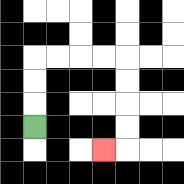{'start': '[1, 5]', 'end': '[4, 6]', 'path_directions': 'U,U,U,R,R,R,R,D,D,D,D,L', 'path_coordinates': '[[1, 5], [1, 4], [1, 3], [1, 2], [2, 2], [3, 2], [4, 2], [5, 2], [5, 3], [5, 4], [5, 5], [5, 6], [4, 6]]'}